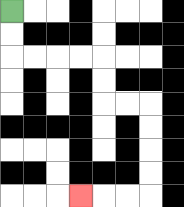{'start': '[0, 0]', 'end': '[3, 8]', 'path_directions': 'D,D,R,R,R,R,D,D,R,R,D,D,D,D,L,L,L', 'path_coordinates': '[[0, 0], [0, 1], [0, 2], [1, 2], [2, 2], [3, 2], [4, 2], [4, 3], [4, 4], [5, 4], [6, 4], [6, 5], [6, 6], [6, 7], [6, 8], [5, 8], [4, 8], [3, 8]]'}